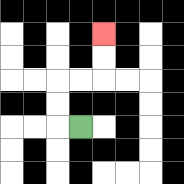{'start': '[3, 5]', 'end': '[4, 1]', 'path_directions': 'L,U,U,R,R,U,U', 'path_coordinates': '[[3, 5], [2, 5], [2, 4], [2, 3], [3, 3], [4, 3], [4, 2], [4, 1]]'}